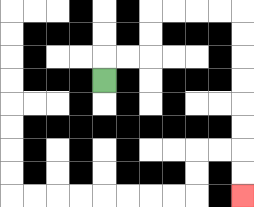{'start': '[4, 3]', 'end': '[10, 8]', 'path_directions': 'U,R,R,U,U,R,R,R,R,D,D,D,D,D,D,D,D', 'path_coordinates': '[[4, 3], [4, 2], [5, 2], [6, 2], [6, 1], [6, 0], [7, 0], [8, 0], [9, 0], [10, 0], [10, 1], [10, 2], [10, 3], [10, 4], [10, 5], [10, 6], [10, 7], [10, 8]]'}